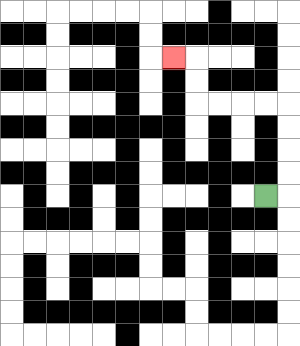{'start': '[11, 8]', 'end': '[7, 2]', 'path_directions': 'R,U,U,U,U,L,L,L,L,U,U,L', 'path_coordinates': '[[11, 8], [12, 8], [12, 7], [12, 6], [12, 5], [12, 4], [11, 4], [10, 4], [9, 4], [8, 4], [8, 3], [8, 2], [7, 2]]'}